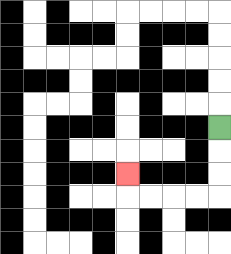{'start': '[9, 5]', 'end': '[5, 7]', 'path_directions': 'D,D,D,L,L,L,L,U', 'path_coordinates': '[[9, 5], [9, 6], [9, 7], [9, 8], [8, 8], [7, 8], [6, 8], [5, 8], [5, 7]]'}